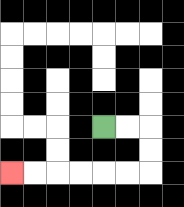{'start': '[4, 5]', 'end': '[0, 7]', 'path_directions': 'R,R,D,D,L,L,L,L,L,L', 'path_coordinates': '[[4, 5], [5, 5], [6, 5], [6, 6], [6, 7], [5, 7], [4, 7], [3, 7], [2, 7], [1, 7], [0, 7]]'}